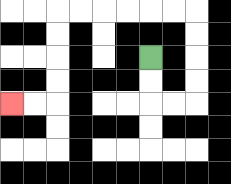{'start': '[6, 2]', 'end': '[0, 4]', 'path_directions': 'D,D,R,R,U,U,U,U,L,L,L,L,L,L,D,D,D,D,L,L', 'path_coordinates': '[[6, 2], [6, 3], [6, 4], [7, 4], [8, 4], [8, 3], [8, 2], [8, 1], [8, 0], [7, 0], [6, 0], [5, 0], [4, 0], [3, 0], [2, 0], [2, 1], [2, 2], [2, 3], [2, 4], [1, 4], [0, 4]]'}